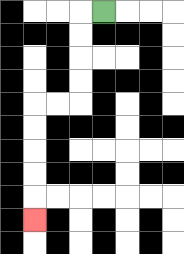{'start': '[4, 0]', 'end': '[1, 9]', 'path_directions': 'L,D,D,D,D,L,L,D,D,D,D,D', 'path_coordinates': '[[4, 0], [3, 0], [3, 1], [3, 2], [3, 3], [3, 4], [2, 4], [1, 4], [1, 5], [1, 6], [1, 7], [1, 8], [1, 9]]'}